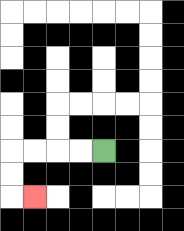{'start': '[4, 6]', 'end': '[1, 8]', 'path_directions': 'L,L,L,L,D,D,R', 'path_coordinates': '[[4, 6], [3, 6], [2, 6], [1, 6], [0, 6], [0, 7], [0, 8], [1, 8]]'}